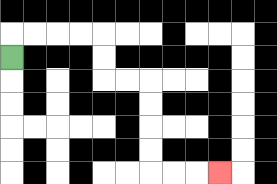{'start': '[0, 2]', 'end': '[9, 7]', 'path_directions': 'U,R,R,R,R,D,D,R,R,D,D,D,D,R,R,R', 'path_coordinates': '[[0, 2], [0, 1], [1, 1], [2, 1], [3, 1], [4, 1], [4, 2], [4, 3], [5, 3], [6, 3], [6, 4], [6, 5], [6, 6], [6, 7], [7, 7], [8, 7], [9, 7]]'}